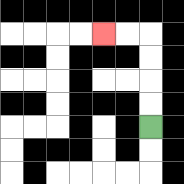{'start': '[6, 5]', 'end': '[4, 1]', 'path_directions': 'U,U,U,U,L,L', 'path_coordinates': '[[6, 5], [6, 4], [6, 3], [6, 2], [6, 1], [5, 1], [4, 1]]'}